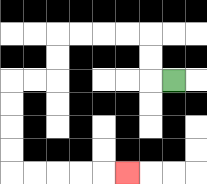{'start': '[7, 3]', 'end': '[5, 7]', 'path_directions': 'L,U,U,L,L,L,L,D,D,L,L,D,D,D,D,R,R,R,R,R', 'path_coordinates': '[[7, 3], [6, 3], [6, 2], [6, 1], [5, 1], [4, 1], [3, 1], [2, 1], [2, 2], [2, 3], [1, 3], [0, 3], [0, 4], [0, 5], [0, 6], [0, 7], [1, 7], [2, 7], [3, 7], [4, 7], [5, 7]]'}